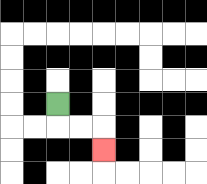{'start': '[2, 4]', 'end': '[4, 6]', 'path_directions': 'D,R,R,D', 'path_coordinates': '[[2, 4], [2, 5], [3, 5], [4, 5], [4, 6]]'}